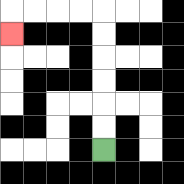{'start': '[4, 6]', 'end': '[0, 1]', 'path_directions': 'U,U,U,U,U,U,L,L,L,L,D', 'path_coordinates': '[[4, 6], [4, 5], [4, 4], [4, 3], [4, 2], [4, 1], [4, 0], [3, 0], [2, 0], [1, 0], [0, 0], [0, 1]]'}